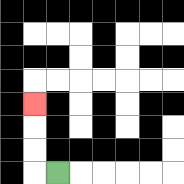{'start': '[2, 7]', 'end': '[1, 4]', 'path_directions': 'L,U,U,U', 'path_coordinates': '[[2, 7], [1, 7], [1, 6], [1, 5], [1, 4]]'}